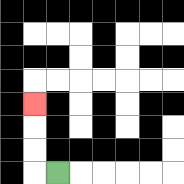{'start': '[2, 7]', 'end': '[1, 4]', 'path_directions': 'L,U,U,U', 'path_coordinates': '[[2, 7], [1, 7], [1, 6], [1, 5], [1, 4]]'}